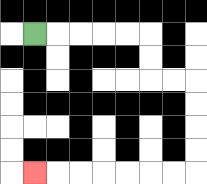{'start': '[1, 1]', 'end': '[1, 7]', 'path_directions': 'R,R,R,R,R,D,D,R,R,D,D,D,D,L,L,L,L,L,L,L', 'path_coordinates': '[[1, 1], [2, 1], [3, 1], [4, 1], [5, 1], [6, 1], [6, 2], [6, 3], [7, 3], [8, 3], [8, 4], [8, 5], [8, 6], [8, 7], [7, 7], [6, 7], [5, 7], [4, 7], [3, 7], [2, 7], [1, 7]]'}